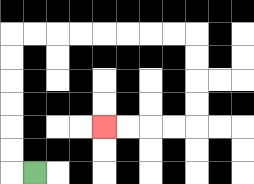{'start': '[1, 7]', 'end': '[4, 5]', 'path_directions': 'L,U,U,U,U,U,U,R,R,R,R,R,R,R,R,D,D,D,D,L,L,L,L', 'path_coordinates': '[[1, 7], [0, 7], [0, 6], [0, 5], [0, 4], [0, 3], [0, 2], [0, 1], [1, 1], [2, 1], [3, 1], [4, 1], [5, 1], [6, 1], [7, 1], [8, 1], [8, 2], [8, 3], [8, 4], [8, 5], [7, 5], [6, 5], [5, 5], [4, 5]]'}